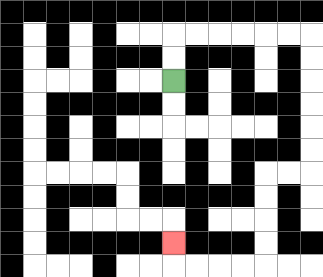{'start': '[7, 3]', 'end': '[7, 10]', 'path_directions': 'U,U,R,R,R,R,R,R,D,D,D,D,D,D,L,L,D,D,D,D,L,L,L,L,U', 'path_coordinates': '[[7, 3], [7, 2], [7, 1], [8, 1], [9, 1], [10, 1], [11, 1], [12, 1], [13, 1], [13, 2], [13, 3], [13, 4], [13, 5], [13, 6], [13, 7], [12, 7], [11, 7], [11, 8], [11, 9], [11, 10], [11, 11], [10, 11], [9, 11], [8, 11], [7, 11], [7, 10]]'}